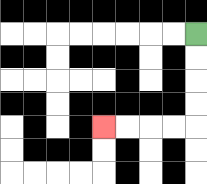{'start': '[8, 1]', 'end': '[4, 5]', 'path_directions': 'D,D,D,D,L,L,L,L', 'path_coordinates': '[[8, 1], [8, 2], [8, 3], [8, 4], [8, 5], [7, 5], [6, 5], [5, 5], [4, 5]]'}